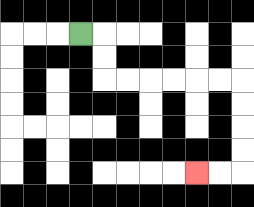{'start': '[3, 1]', 'end': '[8, 7]', 'path_directions': 'R,D,D,R,R,R,R,R,R,D,D,D,D,L,L', 'path_coordinates': '[[3, 1], [4, 1], [4, 2], [4, 3], [5, 3], [6, 3], [7, 3], [8, 3], [9, 3], [10, 3], [10, 4], [10, 5], [10, 6], [10, 7], [9, 7], [8, 7]]'}